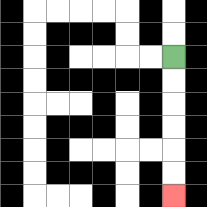{'start': '[7, 2]', 'end': '[7, 8]', 'path_directions': 'D,D,D,D,D,D', 'path_coordinates': '[[7, 2], [7, 3], [7, 4], [7, 5], [7, 6], [7, 7], [7, 8]]'}